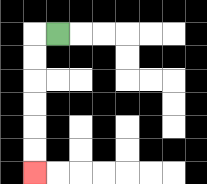{'start': '[2, 1]', 'end': '[1, 7]', 'path_directions': 'L,D,D,D,D,D,D', 'path_coordinates': '[[2, 1], [1, 1], [1, 2], [1, 3], [1, 4], [1, 5], [1, 6], [1, 7]]'}